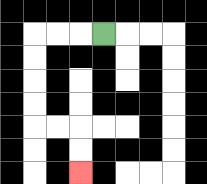{'start': '[4, 1]', 'end': '[3, 7]', 'path_directions': 'L,L,L,D,D,D,D,R,R,D,D', 'path_coordinates': '[[4, 1], [3, 1], [2, 1], [1, 1], [1, 2], [1, 3], [1, 4], [1, 5], [2, 5], [3, 5], [3, 6], [3, 7]]'}